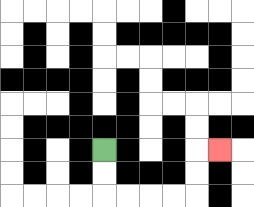{'start': '[4, 6]', 'end': '[9, 6]', 'path_directions': 'D,D,R,R,R,R,U,U,R', 'path_coordinates': '[[4, 6], [4, 7], [4, 8], [5, 8], [6, 8], [7, 8], [8, 8], [8, 7], [8, 6], [9, 6]]'}